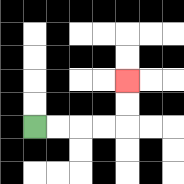{'start': '[1, 5]', 'end': '[5, 3]', 'path_directions': 'R,R,R,R,U,U', 'path_coordinates': '[[1, 5], [2, 5], [3, 5], [4, 5], [5, 5], [5, 4], [5, 3]]'}